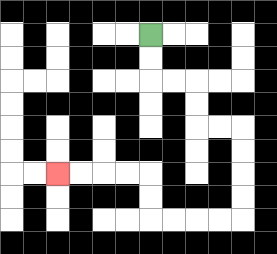{'start': '[6, 1]', 'end': '[2, 7]', 'path_directions': 'D,D,R,R,D,D,R,R,D,D,D,D,L,L,L,L,U,U,L,L,L,L', 'path_coordinates': '[[6, 1], [6, 2], [6, 3], [7, 3], [8, 3], [8, 4], [8, 5], [9, 5], [10, 5], [10, 6], [10, 7], [10, 8], [10, 9], [9, 9], [8, 9], [7, 9], [6, 9], [6, 8], [6, 7], [5, 7], [4, 7], [3, 7], [2, 7]]'}